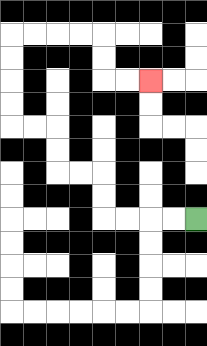{'start': '[8, 9]', 'end': '[6, 3]', 'path_directions': 'L,L,L,L,U,U,L,L,U,U,L,L,U,U,U,U,R,R,R,R,D,D,R,R', 'path_coordinates': '[[8, 9], [7, 9], [6, 9], [5, 9], [4, 9], [4, 8], [4, 7], [3, 7], [2, 7], [2, 6], [2, 5], [1, 5], [0, 5], [0, 4], [0, 3], [0, 2], [0, 1], [1, 1], [2, 1], [3, 1], [4, 1], [4, 2], [4, 3], [5, 3], [6, 3]]'}